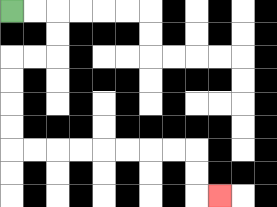{'start': '[0, 0]', 'end': '[9, 8]', 'path_directions': 'R,R,D,D,L,L,D,D,D,D,R,R,R,R,R,R,R,R,D,D,R', 'path_coordinates': '[[0, 0], [1, 0], [2, 0], [2, 1], [2, 2], [1, 2], [0, 2], [0, 3], [0, 4], [0, 5], [0, 6], [1, 6], [2, 6], [3, 6], [4, 6], [5, 6], [6, 6], [7, 6], [8, 6], [8, 7], [8, 8], [9, 8]]'}